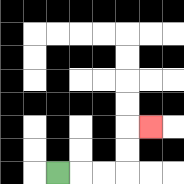{'start': '[2, 7]', 'end': '[6, 5]', 'path_directions': 'R,R,R,U,U,R', 'path_coordinates': '[[2, 7], [3, 7], [4, 7], [5, 7], [5, 6], [5, 5], [6, 5]]'}